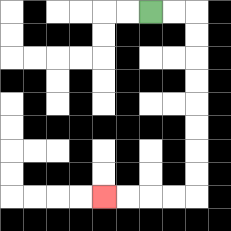{'start': '[6, 0]', 'end': '[4, 8]', 'path_directions': 'R,R,D,D,D,D,D,D,D,D,L,L,L,L', 'path_coordinates': '[[6, 0], [7, 0], [8, 0], [8, 1], [8, 2], [8, 3], [8, 4], [8, 5], [8, 6], [8, 7], [8, 8], [7, 8], [6, 8], [5, 8], [4, 8]]'}